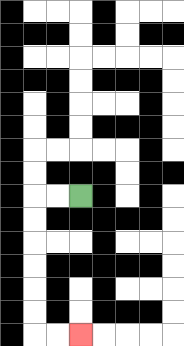{'start': '[3, 8]', 'end': '[3, 14]', 'path_directions': 'L,L,D,D,D,D,D,D,R,R', 'path_coordinates': '[[3, 8], [2, 8], [1, 8], [1, 9], [1, 10], [1, 11], [1, 12], [1, 13], [1, 14], [2, 14], [3, 14]]'}